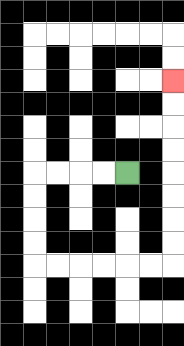{'start': '[5, 7]', 'end': '[7, 3]', 'path_directions': 'L,L,L,L,D,D,D,D,R,R,R,R,R,R,U,U,U,U,U,U,U,U', 'path_coordinates': '[[5, 7], [4, 7], [3, 7], [2, 7], [1, 7], [1, 8], [1, 9], [1, 10], [1, 11], [2, 11], [3, 11], [4, 11], [5, 11], [6, 11], [7, 11], [7, 10], [7, 9], [7, 8], [7, 7], [7, 6], [7, 5], [7, 4], [7, 3]]'}